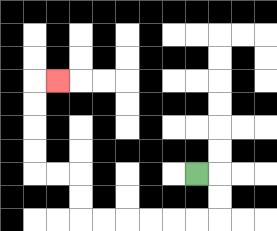{'start': '[8, 7]', 'end': '[2, 3]', 'path_directions': 'R,D,D,L,L,L,L,L,L,U,U,L,L,U,U,U,U,R', 'path_coordinates': '[[8, 7], [9, 7], [9, 8], [9, 9], [8, 9], [7, 9], [6, 9], [5, 9], [4, 9], [3, 9], [3, 8], [3, 7], [2, 7], [1, 7], [1, 6], [1, 5], [1, 4], [1, 3], [2, 3]]'}